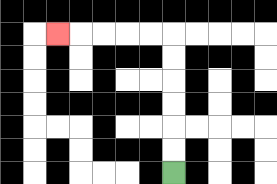{'start': '[7, 7]', 'end': '[2, 1]', 'path_directions': 'U,U,U,U,U,U,L,L,L,L,L', 'path_coordinates': '[[7, 7], [7, 6], [7, 5], [7, 4], [7, 3], [7, 2], [7, 1], [6, 1], [5, 1], [4, 1], [3, 1], [2, 1]]'}